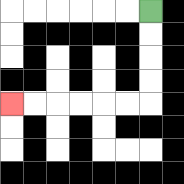{'start': '[6, 0]', 'end': '[0, 4]', 'path_directions': 'D,D,D,D,L,L,L,L,L,L', 'path_coordinates': '[[6, 0], [6, 1], [6, 2], [6, 3], [6, 4], [5, 4], [4, 4], [3, 4], [2, 4], [1, 4], [0, 4]]'}